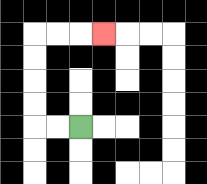{'start': '[3, 5]', 'end': '[4, 1]', 'path_directions': 'L,L,U,U,U,U,R,R,R', 'path_coordinates': '[[3, 5], [2, 5], [1, 5], [1, 4], [1, 3], [1, 2], [1, 1], [2, 1], [3, 1], [4, 1]]'}